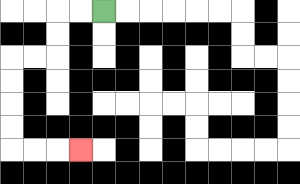{'start': '[4, 0]', 'end': '[3, 6]', 'path_directions': 'L,L,D,D,L,L,D,D,D,D,R,R,R', 'path_coordinates': '[[4, 0], [3, 0], [2, 0], [2, 1], [2, 2], [1, 2], [0, 2], [0, 3], [0, 4], [0, 5], [0, 6], [1, 6], [2, 6], [3, 6]]'}